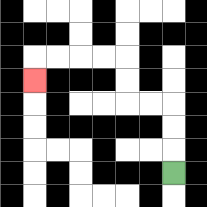{'start': '[7, 7]', 'end': '[1, 3]', 'path_directions': 'U,U,U,L,L,U,U,L,L,L,L,D', 'path_coordinates': '[[7, 7], [7, 6], [7, 5], [7, 4], [6, 4], [5, 4], [5, 3], [5, 2], [4, 2], [3, 2], [2, 2], [1, 2], [1, 3]]'}